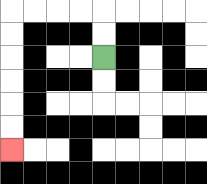{'start': '[4, 2]', 'end': '[0, 6]', 'path_directions': 'U,U,L,L,L,L,D,D,D,D,D,D', 'path_coordinates': '[[4, 2], [4, 1], [4, 0], [3, 0], [2, 0], [1, 0], [0, 0], [0, 1], [0, 2], [0, 3], [0, 4], [0, 5], [0, 6]]'}